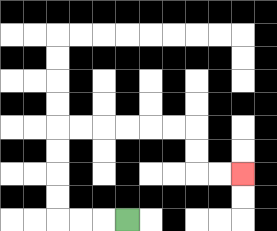{'start': '[5, 9]', 'end': '[10, 7]', 'path_directions': 'L,L,L,U,U,U,U,R,R,R,R,R,R,D,D,R,R', 'path_coordinates': '[[5, 9], [4, 9], [3, 9], [2, 9], [2, 8], [2, 7], [2, 6], [2, 5], [3, 5], [4, 5], [5, 5], [6, 5], [7, 5], [8, 5], [8, 6], [8, 7], [9, 7], [10, 7]]'}